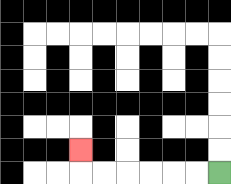{'start': '[9, 7]', 'end': '[3, 6]', 'path_directions': 'L,L,L,L,L,L,U', 'path_coordinates': '[[9, 7], [8, 7], [7, 7], [6, 7], [5, 7], [4, 7], [3, 7], [3, 6]]'}